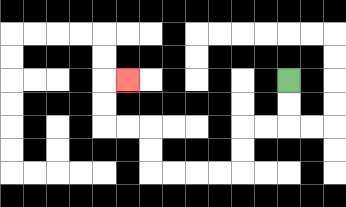{'start': '[12, 3]', 'end': '[5, 3]', 'path_directions': 'D,D,L,L,D,D,L,L,L,L,U,U,L,L,U,U,R', 'path_coordinates': '[[12, 3], [12, 4], [12, 5], [11, 5], [10, 5], [10, 6], [10, 7], [9, 7], [8, 7], [7, 7], [6, 7], [6, 6], [6, 5], [5, 5], [4, 5], [4, 4], [4, 3], [5, 3]]'}